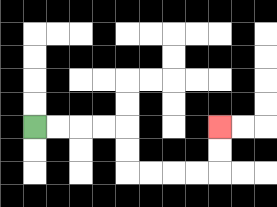{'start': '[1, 5]', 'end': '[9, 5]', 'path_directions': 'R,R,R,R,D,D,R,R,R,R,U,U', 'path_coordinates': '[[1, 5], [2, 5], [3, 5], [4, 5], [5, 5], [5, 6], [5, 7], [6, 7], [7, 7], [8, 7], [9, 7], [9, 6], [9, 5]]'}